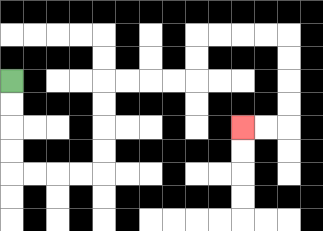{'start': '[0, 3]', 'end': '[10, 5]', 'path_directions': 'D,D,D,D,R,R,R,R,U,U,U,U,R,R,R,R,U,U,R,R,R,R,D,D,D,D,L,L', 'path_coordinates': '[[0, 3], [0, 4], [0, 5], [0, 6], [0, 7], [1, 7], [2, 7], [3, 7], [4, 7], [4, 6], [4, 5], [4, 4], [4, 3], [5, 3], [6, 3], [7, 3], [8, 3], [8, 2], [8, 1], [9, 1], [10, 1], [11, 1], [12, 1], [12, 2], [12, 3], [12, 4], [12, 5], [11, 5], [10, 5]]'}